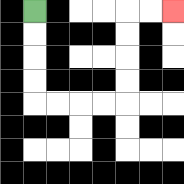{'start': '[1, 0]', 'end': '[7, 0]', 'path_directions': 'D,D,D,D,R,R,R,R,U,U,U,U,R,R', 'path_coordinates': '[[1, 0], [1, 1], [1, 2], [1, 3], [1, 4], [2, 4], [3, 4], [4, 4], [5, 4], [5, 3], [5, 2], [5, 1], [5, 0], [6, 0], [7, 0]]'}